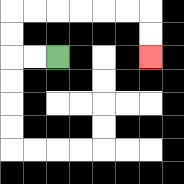{'start': '[2, 2]', 'end': '[6, 2]', 'path_directions': 'L,L,U,U,R,R,R,R,R,R,D,D', 'path_coordinates': '[[2, 2], [1, 2], [0, 2], [0, 1], [0, 0], [1, 0], [2, 0], [3, 0], [4, 0], [5, 0], [6, 0], [6, 1], [6, 2]]'}